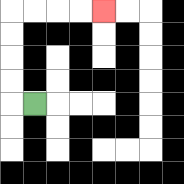{'start': '[1, 4]', 'end': '[4, 0]', 'path_directions': 'L,U,U,U,U,R,R,R,R', 'path_coordinates': '[[1, 4], [0, 4], [0, 3], [0, 2], [0, 1], [0, 0], [1, 0], [2, 0], [3, 0], [4, 0]]'}